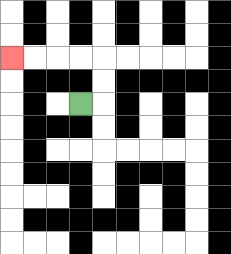{'start': '[3, 4]', 'end': '[0, 2]', 'path_directions': 'R,U,U,L,L,L,L', 'path_coordinates': '[[3, 4], [4, 4], [4, 3], [4, 2], [3, 2], [2, 2], [1, 2], [0, 2]]'}